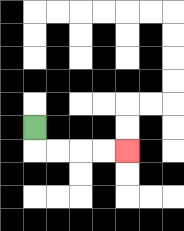{'start': '[1, 5]', 'end': '[5, 6]', 'path_directions': 'D,R,R,R,R', 'path_coordinates': '[[1, 5], [1, 6], [2, 6], [3, 6], [4, 6], [5, 6]]'}